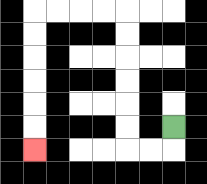{'start': '[7, 5]', 'end': '[1, 6]', 'path_directions': 'D,L,L,U,U,U,U,U,U,L,L,L,L,D,D,D,D,D,D', 'path_coordinates': '[[7, 5], [7, 6], [6, 6], [5, 6], [5, 5], [5, 4], [5, 3], [5, 2], [5, 1], [5, 0], [4, 0], [3, 0], [2, 0], [1, 0], [1, 1], [1, 2], [1, 3], [1, 4], [1, 5], [1, 6]]'}